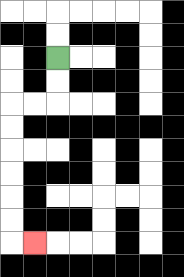{'start': '[2, 2]', 'end': '[1, 10]', 'path_directions': 'D,D,L,L,D,D,D,D,D,D,R', 'path_coordinates': '[[2, 2], [2, 3], [2, 4], [1, 4], [0, 4], [0, 5], [0, 6], [0, 7], [0, 8], [0, 9], [0, 10], [1, 10]]'}